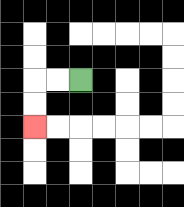{'start': '[3, 3]', 'end': '[1, 5]', 'path_directions': 'L,L,D,D', 'path_coordinates': '[[3, 3], [2, 3], [1, 3], [1, 4], [1, 5]]'}